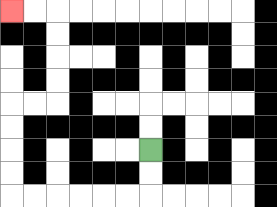{'start': '[6, 6]', 'end': '[0, 0]', 'path_directions': 'D,D,L,L,L,L,L,L,U,U,U,U,R,R,U,U,U,U,L,L', 'path_coordinates': '[[6, 6], [6, 7], [6, 8], [5, 8], [4, 8], [3, 8], [2, 8], [1, 8], [0, 8], [0, 7], [0, 6], [0, 5], [0, 4], [1, 4], [2, 4], [2, 3], [2, 2], [2, 1], [2, 0], [1, 0], [0, 0]]'}